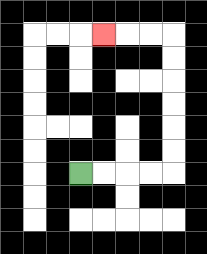{'start': '[3, 7]', 'end': '[4, 1]', 'path_directions': 'R,R,R,R,U,U,U,U,U,U,L,L,L', 'path_coordinates': '[[3, 7], [4, 7], [5, 7], [6, 7], [7, 7], [7, 6], [7, 5], [7, 4], [7, 3], [7, 2], [7, 1], [6, 1], [5, 1], [4, 1]]'}